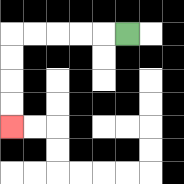{'start': '[5, 1]', 'end': '[0, 5]', 'path_directions': 'L,L,L,L,L,D,D,D,D', 'path_coordinates': '[[5, 1], [4, 1], [3, 1], [2, 1], [1, 1], [0, 1], [0, 2], [0, 3], [0, 4], [0, 5]]'}